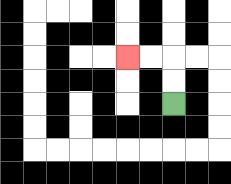{'start': '[7, 4]', 'end': '[5, 2]', 'path_directions': 'U,U,L,L', 'path_coordinates': '[[7, 4], [7, 3], [7, 2], [6, 2], [5, 2]]'}